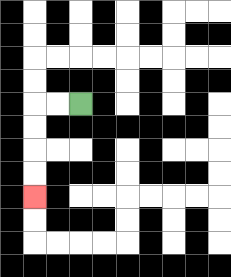{'start': '[3, 4]', 'end': '[1, 8]', 'path_directions': 'L,L,D,D,D,D', 'path_coordinates': '[[3, 4], [2, 4], [1, 4], [1, 5], [1, 6], [1, 7], [1, 8]]'}